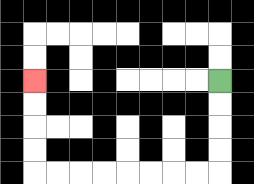{'start': '[9, 3]', 'end': '[1, 3]', 'path_directions': 'D,D,D,D,L,L,L,L,L,L,L,L,U,U,U,U', 'path_coordinates': '[[9, 3], [9, 4], [9, 5], [9, 6], [9, 7], [8, 7], [7, 7], [6, 7], [5, 7], [4, 7], [3, 7], [2, 7], [1, 7], [1, 6], [1, 5], [1, 4], [1, 3]]'}